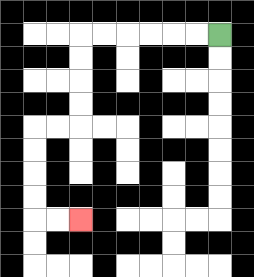{'start': '[9, 1]', 'end': '[3, 9]', 'path_directions': 'L,L,L,L,L,L,D,D,D,D,L,L,D,D,D,D,R,R', 'path_coordinates': '[[9, 1], [8, 1], [7, 1], [6, 1], [5, 1], [4, 1], [3, 1], [3, 2], [3, 3], [3, 4], [3, 5], [2, 5], [1, 5], [1, 6], [1, 7], [1, 8], [1, 9], [2, 9], [3, 9]]'}